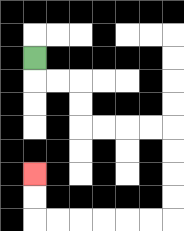{'start': '[1, 2]', 'end': '[1, 7]', 'path_directions': 'D,R,R,D,D,R,R,R,R,D,D,D,D,L,L,L,L,L,L,U,U', 'path_coordinates': '[[1, 2], [1, 3], [2, 3], [3, 3], [3, 4], [3, 5], [4, 5], [5, 5], [6, 5], [7, 5], [7, 6], [7, 7], [7, 8], [7, 9], [6, 9], [5, 9], [4, 9], [3, 9], [2, 9], [1, 9], [1, 8], [1, 7]]'}